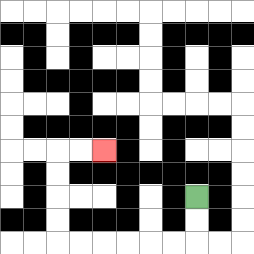{'start': '[8, 8]', 'end': '[4, 6]', 'path_directions': 'D,D,L,L,L,L,L,L,U,U,U,U,R,R', 'path_coordinates': '[[8, 8], [8, 9], [8, 10], [7, 10], [6, 10], [5, 10], [4, 10], [3, 10], [2, 10], [2, 9], [2, 8], [2, 7], [2, 6], [3, 6], [4, 6]]'}